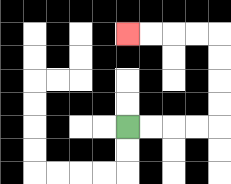{'start': '[5, 5]', 'end': '[5, 1]', 'path_directions': 'R,R,R,R,U,U,U,U,L,L,L,L', 'path_coordinates': '[[5, 5], [6, 5], [7, 5], [8, 5], [9, 5], [9, 4], [9, 3], [9, 2], [9, 1], [8, 1], [7, 1], [6, 1], [5, 1]]'}